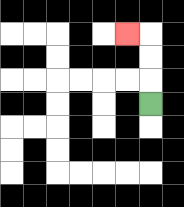{'start': '[6, 4]', 'end': '[5, 1]', 'path_directions': 'U,U,U,L', 'path_coordinates': '[[6, 4], [6, 3], [6, 2], [6, 1], [5, 1]]'}